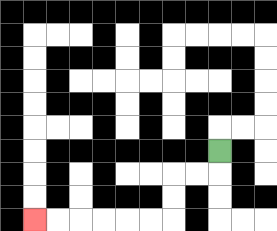{'start': '[9, 6]', 'end': '[1, 9]', 'path_directions': 'D,L,L,D,D,L,L,L,L,L,L', 'path_coordinates': '[[9, 6], [9, 7], [8, 7], [7, 7], [7, 8], [7, 9], [6, 9], [5, 9], [4, 9], [3, 9], [2, 9], [1, 9]]'}